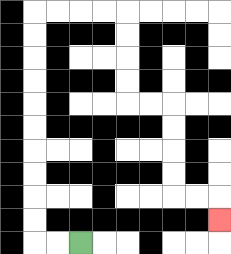{'start': '[3, 10]', 'end': '[9, 9]', 'path_directions': 'L,L,U,U,U,U,U,U,U,U,U,U,R,R,R,R,D,D,D,D,R,R,D,D,D,D,R,R,D', 'path_coordinates': '[[3, 10], [2, 10], [1, 10], [1, 9], [1, 8], [1, 7], [1, 6], [1, 5], [1, 4], [1, 3], [1, 2], [1, 1], [1, 0], [2, 0], [3, 0], [4, 0], [5, 0], [5, 1], [5, 2], [5, 3], [5, 4], [6, 4], [7, 4], [7, 5], [7, 6], [7, 7], [7, 8], [8, 8], [9, 8], [9, 9]]'}